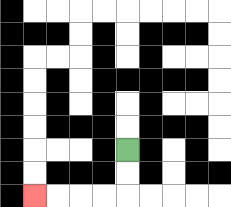{'start': '[5, 6]', 'end': '[1, 8]', 'path_directions': 'D,D,L,L,L,L', 'path_coordinates': '[[5, 6], [5, 7], [5, 8], [4, 8], [3, 8], [2, 8], [1, 8]]'}